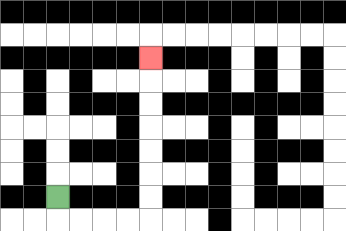{'start': '[2, 8]', 'end': '[6, 2]', 'path_directions': 'D,R,R,R,R,U,U,U,U,U,U,U', 'path_coordinates': '[[2, 8], [2, 9], [3, 9], [4, 9], [5, 9], [6, 9], [6, 8], [6, 7], [6, 6], [6, 5], [6, 4], [6, 3], [6, 2]]'}